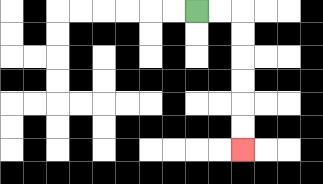{'start': '[8, 0]', 'end': '[10, 6]', 'path_directions': 'R,R,D,D,D,D,D,D', 'path_coordinates': '[[8, 0], [9, 0], [10, 0], [10, 1], [10, 2], [10, 3], [10, 4], [10, 5], [10, 6]]'}